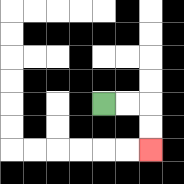{'start': '[4, 4]', 'end': '[6, 6]', 'path_directions': 'R,R,D,D', 'path_coordinates': '[[4, 4], [5, 4], [6, 4], [6, 5], [6, 6]]'}